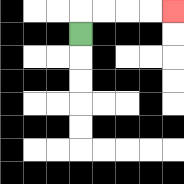{'start': '[3, 1]', 'end': '[7, 0]', 'path_directions': 'U,R,R,R,R', 'path_coordinates': '[[3, 1], [3, 0], [4, 0], [5, 0], [6, 0], [7, 0]]'}